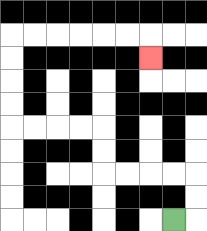{'start': '[7, 9]', 'end': '[6, 2]', 'path_directions': 'R,U,U,L,L,L,L,U,U,L,L,L,L,U,U,U,U,R,R,R,R,R,R,D', 'path_coordinates': '[[7, 9], [8, 9], [8, 8], [8, 7], [7, 7], [6, 7], [5, 7], [4, 7], [4, 6], [4, 5], [3, 5], [2, 5], [1, 5], [0, 5], [0, 4], [0, 3], [0, 2], [0, 1], [1, 1], [2, 1], [3, 1], [4, 1], [5, 1], [6, 1], [6, 2]]'}